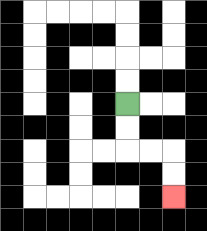{'start': '[5, 4]', 'end': '[7, 8]', 'path_directions': 'D,D,R,R,D,D', 'path_coordinates': '[[5, 4], [5, 5], [5, 6], [6, 6], [7, 6], [7, 7], [7, 8]]'}